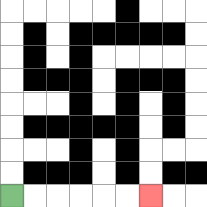{'start': '[0, 8]', 'end': '[6, 8]', 'path_directions': 'R,R,R,R,R,R', 'path_coordinates': '[[0, 8], [1, 8], [2, 8], [3, 8], [4, 8], [5, 8], [6, 8]]'}